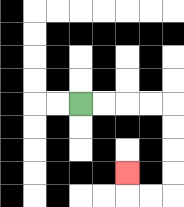{'start': '[3, 4]', 'end': '[5, 7]', 'path_directions': 'R,R,R,R,D,D,D,D,L,L,U', 'path_coordinates': '[[3, 4], [4, 4], [5, 4], [6, 4], [7, 4], [7, 5], [7, 6], [7, 7], [7, 8], [6, 8], [5, 8], [5, 7]]'}